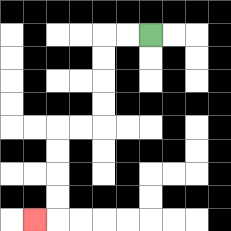{'start': '[6, 1]', 'end': '[1, 9]', 'path_directions': 'L,L,D,D,D,D,L,L,D,D,D,D,L', 'path_coordinates': '[[6, 1], [5, 1], [4, 1], [4, 2], [4, 3], [4, 4], [4, 5], [3, 5], [2, 5], [2, 6], [2, 7], [2, 8], [2, 9], [1, 9]]'}